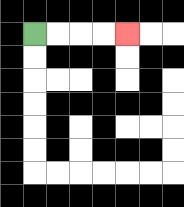{'start': '[1, 1]', 'end': '[5, 1]', 'path_directions': 'R,R,R,R', 'path_coordinates': '[[1, 1], [2, 1], [3, 1], [4, 1], [5, 1]]'}